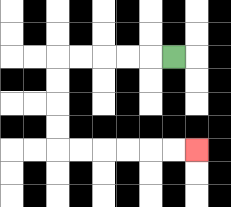{'start': '[7, 2]', 'end': '[8, 6]', 'path_directions': 'L,L,L,L,L,D,D,D,D,R,R,R,R,R,R', 'path_coordinates': '[[7, 2], [6, 2], [5, 2], [4, 2], [3, 2], [2, 2], [2, 3], [2, 4], [2, 5], [2, 6], [3, 6], [4, 6], [5, 6], [6, 6], [7, 6], [8, 6]]'}